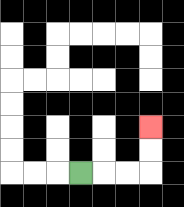{'start': '[3, 7]', 'end': '[6, 5]', 'path_directions': 'R,R,R,U,U', 'path_coordinates': '[[3, 7], [4, 7], [5, 7], [6, 7], [6, 6], [6, 5]]'}